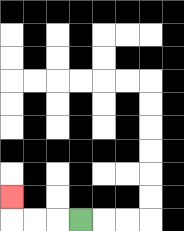{'start': '[3, 9]', 'end': '[0, 8]', 'path_directions': 'L,L,L,U', 'path_coordinates': '[[3, 9], [2, 9], [1, 9], [0, 9], [0, 8]]'}